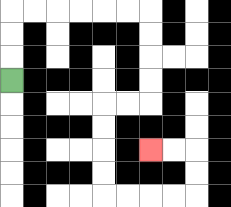{'start': '[0, 3]', 'end': '[6, 6]', 'path_directions': 'U,U,U,R,R,R,R,R,R,D,D,D,D,L,L,D,D,D,D,R,R,R,R,U,U,L,L', 'path_coordinates': '[[0, 3], [0, 2], [0, 1], [0, 0], [1, 0], [2, 0], [3, 0], [4, 0], [5, 0], [6, 0], [6, 1], [6, 2], [6, 3], [6, 4], [5, 4], [4, 4], [4, 5], [4, 6], [4, 7], [4, 8], [5, 8], [6, 8], [7, 8], [8, 8], [8, 7], [8, 6], [7, 6], [6, 6]]'}